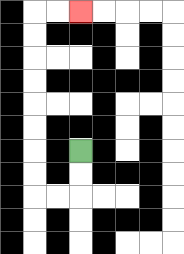{'start': '[3, 6]', 'end': '[3, 0]', 'path_directions': 'D,D,L,L,U,U,U,U,U,U,U,U,R,R', 'path_coordinates': '[[3, 6], [3, 7], [3, 8], [2, 8], [1, 8], [1, 7], [1, 6], [1, 5], [1, 4], [1, 3], [1, 2], [1, 1], [1, 0], [2, 0], [3, 0]]'}